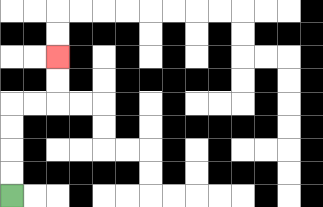{'start': '[0, 8]', 'end': '[2, 2]', 'path_directions': 'U,U,U,U,R,R,U,U', 'path_coordinates': '[[0, 8], [0, 7], [0, 6], [0, 5], [0, 4], [1, 4], [2, 4], [2, 3], [2, 2]]'}